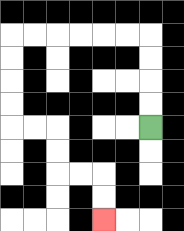{'start': '[6, 5]', 'end': '[4, 9]', 'path_directions': 'U,U,U,U,L,L,L,L,L,L,D,D,D,D,R,R,D,D,R,R,D,D', 'path_coordinates': '[[6, 5], [6, 4], [6, 3], [6, 2], [6, 1], [5, 1], [4, 1], [3, 1], [2, 1], [1, 1], [0, 1], [0, 2], [0, 3], [0, 4], [0, 5], [1, 5], [2, 5], [2, 6], [2, 7], [3, 7], [4, 7], [4, 8], [4, 9]]'}